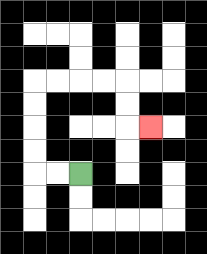{'start': '[3, 7]', 'end': '[6, 5]', 'path_directions': 'L,L,U,U,U,U,R,R,R,R,D,D,R', 'path_coordinates': '[[3, 7], [2, 7], [1, 7], [1, 6], [1, 5], [1, 4], [1, 3], [2, 3], [3, 3], [4, 3], [5, 3], [5, 4], [5, 5], [6, 5]]'}